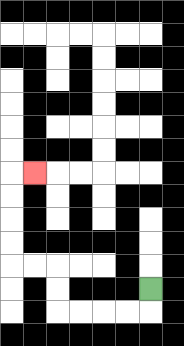{'start': '[6, 12]', 'end': '[1, 7]', 'path_directions': 'D,L,L,L,L,U,U,L,L,U,U,U,U,R', 'path_coordinates': '[[6, 12], [6, 13], [5, 13], [4, 13], [3, 13], [2, 13], [2, 12], [2, 11], [1, 11], [0, 11], [0, 10], [0, 9], [0, 8], [0, 7], [1, 7]]'}